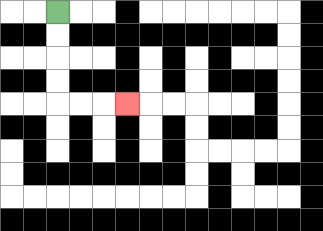{'start': '[2, 0]', 'end': '[5, 4]', 'path_directions': 'D,D,D,D,R,R,R', 'path_coordinates': '[[2, 0], [2, 1], [2, 2], [2, 3], [2, 4], [3, 4], [4, 4], [5, 4]]'}